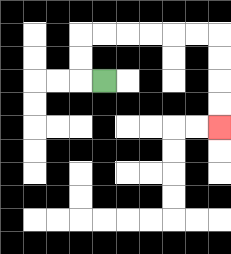{'start': '[4, 3]', 'end': '[9, 5]', 'path_directions': 'L,U,U,R,R,R,R,R,R,D,D,D,D', 'path_coordinates': '[[4, 3], [3, 3], [3, 2], [3, 1], [4, 1], [5, 1], [6, 1], [7, 1], [8, 1], [9, 1], [9, 2], [9, 3], [9, 4], [9, 5]]'}